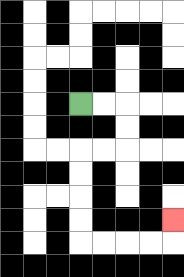{'start': '[3, 4]', 'end': '[7, 9]', 'path_directions': 'R,R,D,D,L,L,D,D,D,D,R,R,R,R,U', 'path_coordinates': '[[3, 4], [4, 4], [5, 4], [5, 5], [5, 6], [4, 6], [3, 6], [3, 7], [3, 8], [3, 9], [3, 10], [4, 10], [5, 10], [6, 10], [7, 10], [7, 9]]'}